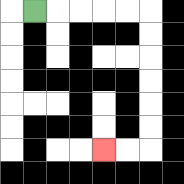{'start': '[1, 0]', 'end': '[4, 6]', 'path_directions': 'R,R,R,R,R,D,D,D,D,D,D,L,L', 'path_coordinates': '[[1, 0], [2, 0], [3, 0], [4, 0], [5, 0], [6, 0], [6, 1], [6, 2], [6, 3], [6, 4], [6, 5], [6, 6], [5, 6], [4, 6]]'}